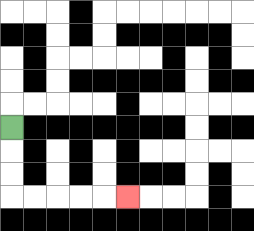{'start': '[0, 5]', 'end': '[5, 8]', 'path_directions': 'D,D,D,R,R,R,R,R', 'path_coordinates': '[[0, 5], [0, 6], [0, 7], [0, 8], [1, 8], [2, 8], [3, 8], [4, 8], [5, 8]]'}